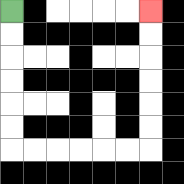{'start': '[0, 0]', 'end': '[6, 0]', 'path_directions': 'D,D,D,D,D,D,R,R,R,R,R,R,U,U,U,U,U,U', 'path_coordinates': '[[0, 0], [0, 1], [0, 2], [0, 3], [0, 4], [0, 5], [0, 6], [1, 6], [2, 6], [3, 6], [4, 6], [5, 6], [6, 6], [6, 5], [6, 4], [6, 3], [6, 2], [6, 1], [6, 0]]'}